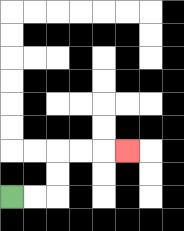{'start': '[0, 8]', 'end': '[5, 6]', 'path_directions': 'R,R,U,U,R,R,R', 'path_coordinates': '[[0, 8], [1, 8], [2, 8], [2, 7], [2, 6], [3, 6], [4, 6], [5, 6]]'}